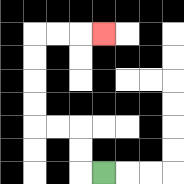{'start': '[4, 7]', 'end': '[4, 1]', 'path_directions': 'L,U,U,L,L,U,U,U,U,R,R,R', 'path_coordinates': '[[4, 7], [3, 7], [3, 6], [3, 5], [2, 5], [1, 5], [1, 4], [1, 3], [1, 2], [1, 1], [2, 1], [3, 1], [4, 1]]'}